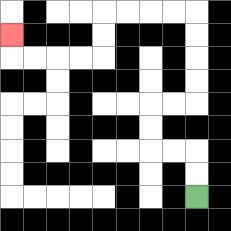{'start': '[8, 8]', 'end': '[0, 1]', 'path_directions': 'U,U,L,L,U,U,R,R,U,U,U,U,L,L,L,L,D,D,L,L,L,L,U', 'path_coordinates': '[[8, 8], [8, 7], [8, 6], [7, 6], [6, 6], [6, 5], [6, 4], [7, 4], [8, 4], [8, 3], [8, 2], [8, 1], [8, 0], [7, 0], [6, 0], [5, 0], [4, 0], [4, 1], [4, 2], [3, 2], [2, 2], [1, 2], [0, 2], [0, 1]]'}